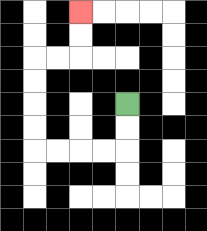{'start': '[5, 4]', 'end': '[3, 0]', 'path_directions': 'D,D,L,L,L,L,U,U,U,U,R,R,U,U', 'path_coordinates': '[[5, 4], [5, 5], [5, 6], [4, 6], [3, 6], [2, 6], [1, 6], [1, 5], [1, 4], [1, 3], [1, 2], [2, 2], [3, 2], [3, 1], [3, 0]]'}